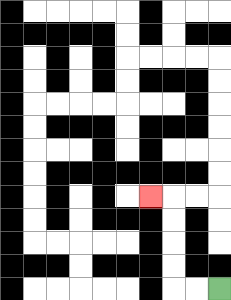{'start': '[9, 12]', 'end': '[6, 8]', 'path_directions': 'L,L,U,U,U,U,L', 'path_coordinates': '[[9, 12], [8, 12], [7, 12], [7, 11], [7, 10], [7, 9], [7, 8], [6, 8]]'}